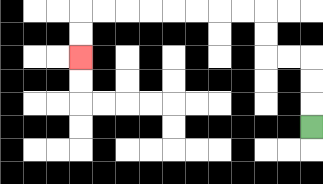{'start': '[13, 5]', 'end': '[3, 2]', 'path_directions': 'U,U,U,L,L,U,U,L,L,L,L,L,L,L,L,D,D', 'path_coordinates': '[[13, 5], [13, 4], [13, 3], [13, 2], [12, 2], [11, 2], [11, 1], [11, 0], [10, 0], [9, 0], [8, 0], [7, 0], [6, 0], [5, 0], [4, 0], [3, 0], [3, 1], [3, 2]]'}